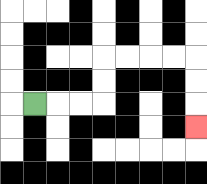{'start': '[1, 4]', 'end': '[8, 5]', 'path_directions': 'R,R,R,U,U,R,R,R,R,D,D,D', 'path_coordinates': '[[1, 4], [2, 4], [3, 4], [4, 4], [4, 3], [4, 2], [5, 2], [6, 2], [7, 2], [8, 2], [8, 3], [8, 4], [8, 5]]'}